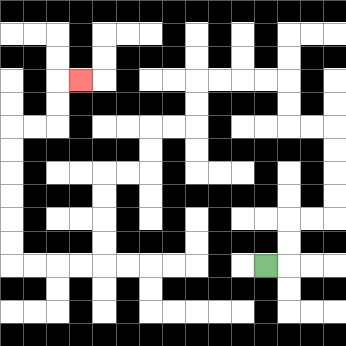{'start': '[11, 11]', 'end': '[3, 3]', 'path_directions': 'R,U,U,R,R,U,U,U,U,L,L,U,U,L,L,L,L,D,D,L,L,D,D,L,L,D,D,D,D,L,L,L,L,U,U,U,U,U,U,R,R,U,U,R', 'path_coordinates': '[[11, 11], [12, 11], [12, 10], [12, 9], [13, 9], [14, 9], [14, 8], [14, 7], [14, 6], [14, 5], [13, 5], [12, 5], [12, 4], [12, 3], [11, 3], [10, 3], [9, 3], [8, 3], [8, 4], [8, 5], [7, 5], [6, 5], [6, 6], [6, 7], [5, 7], [4, 7], [4, 8], [4, 9], [4, 10], [4, 11], [3, 11], [2, 11], [1, 11], [0, 11], [0, 10], [0, 9], [0, 8], [0, 7], [0, 6], [0, 5], [1, 5], [2, 5], [2, 4], [2, 3], [3, 3]]'}